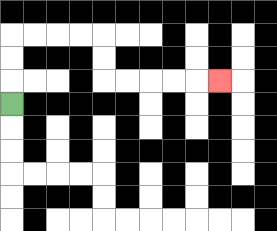{'start': '[0, 4]', 'end': '[9, 3]', 'path_directions': 'U,U,U,R,R,R,R,D,D,R,R,R,R,R', 'path_coordinates': '[[0, 4], [0, 3], [0, 2], [0, 1], [1, 1], [2, 1], [3, 1], [4, 1], [4, 2], [4, 3], [5, 3], [6, 3], [7, 3], [8, 3], [9, 3]]'}